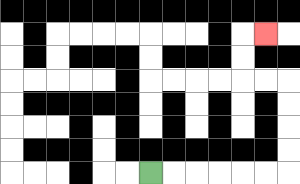{'start': '[6, 7]', 'end': '[11, 1]', 'path_directions': 'R,R,R,R,R,R,U,U,U,U,L,L,U,U,R', 'path_coordinates': '[[6, 7], [7, 7], [8, 7], [9, 7], [10, 7], [11, 7], [12, 7], [12, 6], [12, 5], [12, 4], [12, 3], [11, 3], [10, 3], [10, 2], [10, 1], [11, 1]]'}